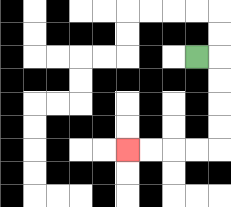{'start': '[8, 2]', 'end': '[5, 6]', 'path_directions': 'R,D,D,D,D,L,L,L,L', 'path_coordinates': '[[8, 2], [9, 2], [9, 3], [9, 4], [9, 5], [9, 6], [8, 6], [7, 6], [6, 6], [5, 6]]'}